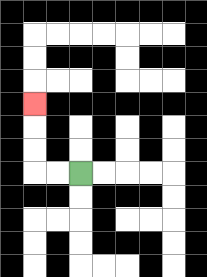{'start': '[3, 7]', 'end': '[1, 4]', 'path_directions': 'L,L,U,U,U', 'path_coordinates': '[[3, 7], [2, 7], [1, 7], [1, 6], [1, 5], [1, 4]]'}